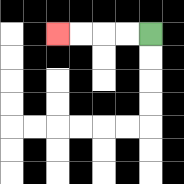{'start': '[6, 1]', 'end': '[2, 1]', 'path_directions': 'L,L,L,L', 'path_coordinates': '[[6, 1], [5, 1], [4, 1], [3, 1], [2, 1]]'}